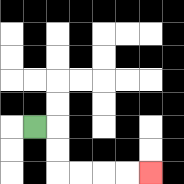{'start': '[1, 5]', 'end': '[6, 7]', 'path_directions': 'R,D,D,R,R,R,R', 'path_coordinates': '[[1, 5], [2, 5], [2, 6], [2, 7], [3, 7], [4, 7], [5, 7], [6, 7]]'}